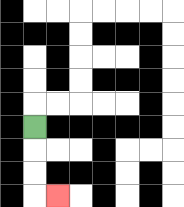{'start': '[1, 5]', 'end': '[2, 8]', 'path_directions': 'D,D,D,R', 'path_coordinates': '[[1, 5], [1, 6], [1, 7], [1, 8], [2, 8]]'}